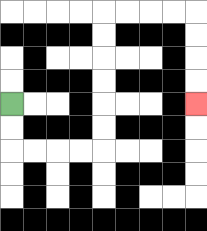{'start': '[0, 4]', 'end': '[8, 4]', 'path_directions': 'D,D,R,R,R,R,U,U,U,U,U,U,R,R,R,R,D,D,D,D', 'path_coordinates': '[[0, 4], [0, 5], [0, 6], [1, 6], [2, 6], [3, 6], [4, 6], [4, 5], [4, 4], [4, 3], [4, 2], [4, 1], [4, 0], [5, 0], [6, 0], [7, 0], [8, 0], [8, 1], [8, 2], [8, 3], [8, 4]]'}